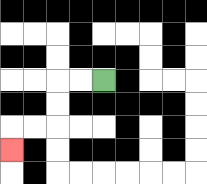{'start': '[4, 3]', 'end': '[0, 6]', 'path_directions': 'L,L,D,D,L,L,D', 'path_coordinates': '[[4, 3], [3, 3], [2, 3], [2, 4], [2, 5], [1, 5], [0, 5], [0, 6]]'}